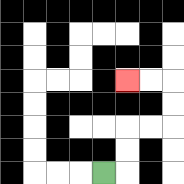{'start': '[4, 7]', 'end': '[5, 3]', 'path_directions': 'R,U,U,R,R,U,U,L,L', 'path_coordinates': '[[4, 7], [5, 7], [5, 6], [5, 5], [6, 5], [7, 5], [7, 4], [7, 3], [6, 3], [5, 3]]'}